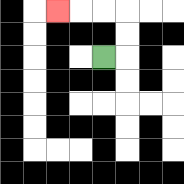{'start': '[4, 2]', 'end': '[2, 0]', 'path_directions': 'R,U,U,L,L,L', 'path_coordinates': '[[4, 2], [5, 2], [5, 1], [5, 0], [4, 0], [3, 0], [2, 0]]'}